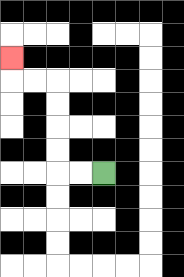{'start': '[4, 7]', 'end': '[0, 2]', 'path_directions': 'L,L,U,U,U,U,L,L,U', 'path_coordinates': '[[4, 7], [3, 7], [2, 7], [2, 6], [2, 5], [2, 4], [2, 3], [1, 3], [0, 3], [0, 2]]'}